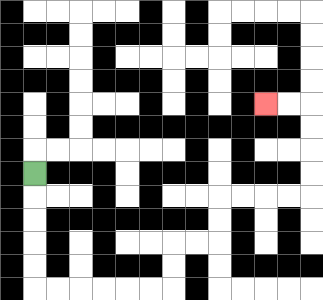{'start': '[1, 7]', 'end': '[11, 4]', 'path_directions': 'D,D,D,D,D,R,R,R,R,R,R,U,U,R,R,U,U,R,R,R,R,U,U,U,U,L,L', 'path_coordinates': '[[1, 7], [1, 8], [1, 9], [1, 10], [1, 11], [1, 12], [2, 12], [3, 12], [4, 12], [5, 12], [6, 12], [7, 12], [7, 11], [7, 10], [8, 10], [9, 10], [9, 9], [9, 8], [10, 8], [11, 8], [12, 8], [13, 8], [13, 7], [13, 6], [13, 5], [13, 4], [12, 4], [11, 4]]'}